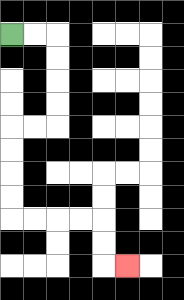{'start': '[0, 1]', 'end': '[5, 11]', 'path_directions': 'R,R,D,D,D,D,L,L,D,D,D,D,R,R,R,R,D,D,R', 'path_coordinates': '[[0, 1], [1, 1], [2, 1], [2, 2], [2, 3], [2, 4], [2, 5], [1, 5], [0, 5], [0, 6], [0, 7], [0, 8], [0, 9], [1, 9], [2, 9], [3, 9], [4, 9], [4, 10], [4, 11], [5, 11]]'}